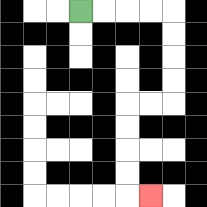{'start': '[3, 0]', 'end': '[6, 8]', 'path_directions': 'R,R,R,R,D,D,D,D,L,L,D,D,D,D,R', 'path_coordinates': '[[3, 0], [4, 0], [5, 0], [6, 0], [7, 0], [7, 1], [7, 2], [7, 3], [7, 4], [6, 4], [5, 4], [5, 5], [5, 6], [5, 7], [5, 8], [6, 8]]'}